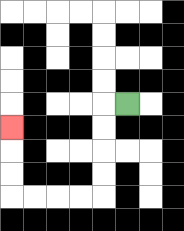{'start': '[5, 4]', 'end': '[0, 5]', 'path_directions': 'L,D,D,D,D,L,L,L,L,U,U,U', 'path_coordinates': '[[5, 4], [4, 4], [4, 5], [4, 6], [4, 7], [4, 8], [3, 8], [2, 8], [1, 8], [0, 8], [0, 7], [0, 6], [0, 5]]'}